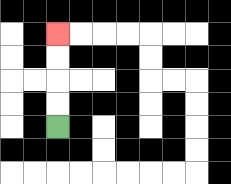{'start': '[2, 5]', 'end': '[2, 1]', 'path_directions': 'U,U,U,U', 'path_coordinates': '[[2, 5], [2, 4], [2, 3], [2, 2], [2, 1]]'}